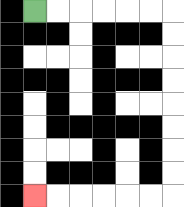{'start': '[1, 0]', 'end': '[1, 8]', 'path_directions': 'R,R,R,R,R,R,D,D,D,D,D,D,D,D,L,L,L,L,L,L', 'path_coordinates': '[[1, 0], [2, 0], [3, 0], [4, 0], [5, 0], [6, 0], [7, 0], [7, 1], [7, 2], [7, 3], [7, 4], [7, 5], [7, 6], [7, 7], [7, 8], [6, 8], [5, 8], [4, 8], [3, 8], [2, 8], [1, 8]]'}